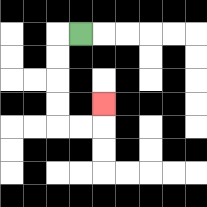{'start': '[3, 1]', 'end': '[4, 4]', 'path_directions': 'L,D,D,D,D,R,R,U', 'path_coordinates': '[[3, 1], [2, 1], [2, 2], [2, 3], [2, 4], [2, 5], [3, 5], [4, 5], [4, 4]]'}